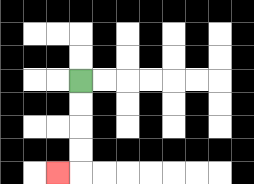{'start': '[3, 3]', 'end': '[2, 7]', 'path_directions': 'D,D,D,D,L', 'path_coordinates': '[[3, 3], [3, 4], [3, 5], [3, 6], [3, 7], [2, 7]]'}